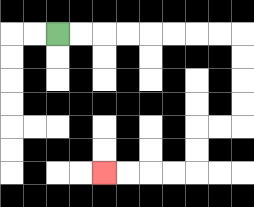{'start': '[2, 1]', 'end': '[4, 7]', 'path_directions': 'R,R,R,R,R,R,R,R,D,D,D,D,L,L,D,D,L,L,L,L', 'path_coordinates': '[[2, 1], [3, 1], [4, 1], [5, 1], [6, 1], [7, 1], [8, 1], [9, 1], [10, 1], [10, 2], [10, 3], [10, 4], [10, 5], [9, 5], [8, 5], [8, 6], [8, 7], [7, 7], [6, 7], [5, 7], [4, 7]]'}